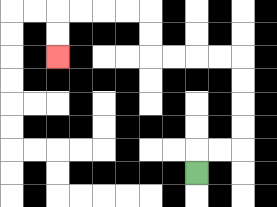{'start': '[8, 7]', 'end': '[2, 2]', 'path_directions': 'U,R,R,U,U,U,U,L,L,L,L,U,U,L,L,L,L,D,D', 'path_coordinates': '[[8, 7], [8, 6], [9, 6], [10, 6], [10, 5], [10, 4], [10, 3], [10, 2], [9, 2], [8, 2], [7, 2], [6, 2], [6, 1], [6, 0], [5, 0], [4, 0], [3, 0], [2, 0], [2, 1], [2, 2]]'}